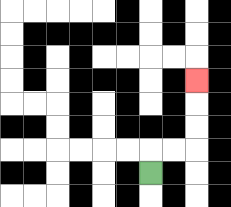{'start': '[6, 7]', 'end': '[8, 3]', 'path_directions': 'U,R,R,U,U,U', 'path_coordinates': '[[6, 7], [6, 6], [7, 6], [8, 6], [8, 5], [8, 4], [8, 3]]'}